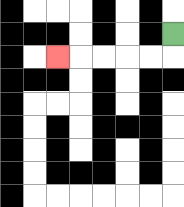{'start': '[7, 1]', 'end': '[2, 2]', 'path_directions': 'D,L,L,L,L,L', 'path_coordinates': '[[7, 1], [7, 2], [6, 2], [5, 2], [4, 2], [3, 2], [2, 2]]'}